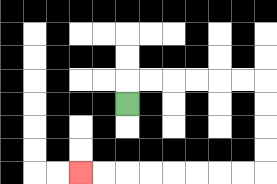{'start': '[5, 4]', 'end': '[3, 7]', 'path_directions': 'U,R,R,R,R,R,R,D,D,D,D,L,L,L,L,L,L,L,L', 'path_coordinates': '[[5, 4], [5, 3], [6, 3], [7, 3], [8, 3], [9, 3], [10, 3], [11, 3], [11, 4], [11, 5], [11, 6], [11, 7], [10, 7], [9, 7], [8, 7], [7, 7], [6, 7], [5, 7], [4, 7], [3, 7]]'}